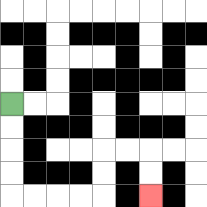{'start': '[0, 4]', 'end': '[6, 8]', 'path_directions': 'D,D,D,D,R,R,R,R,U,U,R,R,D,D', 'path_coordinates': '[[0, 4], [0, 5], [0, 6], [0, 7], [0, 8], [1, 8], [2, 8], [3, 8], [4, 8], [4, 7], [4, 6], [5, 6], [6, 6], [6, 7], [6, 8]]'}